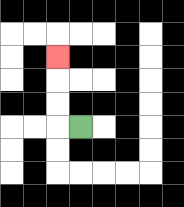{'start': '[3, 5]', 'end': '[2, 2]', 'path_directions': 'L,U,U,U', 'path_coordinates': '[[3, 5], [2, 5], [2, 4], [2, 3], [2, 2]]'}